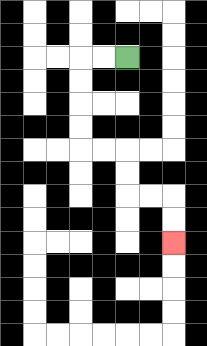{'start': '[5, 2]', 'end': '[7, 10]', 'path_directions': 'L,L,D,D,D,D,R,R,D,D,R,R,D,D', 'path_coordinates': '[[5, 2], [4, 2], [3, 2], [3, 3], [3, 4], [3, 5], [3, 6], [4, 6], [5, 6], [5, 7], [5, 8], [6, 8], [7, 8], [7, 9], [7, 10]]'}